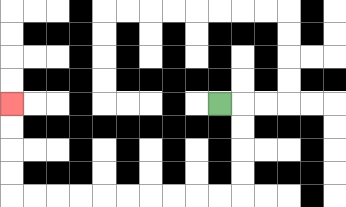{'start': '[9, 4]', 'end': '[0, 4]', 'path_directions': 'R,D,D,D,D,L,L,L,L,L,L,L,L,L,L,U,U,U,U', 'path_coordinates': '[[9, 4], [10, 4], [10, 5], [10, 6], [10, 7], [10, 8], [9, 8], [8, 8], [7, 8], [6, 8], [5, 8], [4, 8], [3, 8], [2, 8], [1, 8], [0, 8], [0, 7], [0, 6], [0, 5], [0, 4]]'}